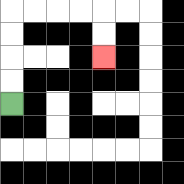{'start': '[0, 4]', 'end': '[4, 2]', 'path_directions': 'U,U,U,U,R,R,R,R,D,D', 'path_coordinates': '[[0, 4], [0, 3], [0, 2], [0, 1], [0, 0], [1, 0], [2, 0], [3, 0], [4, 0], [4, 1], [4, 2]]'}